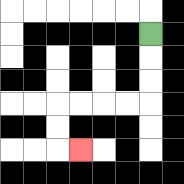{'start': '[6, 1]', 'end': '[3, 6]', 'path_directions': 'D,D,D,L,L,L,L,D,D,R', 'path_coordinates': '[[6, 1], [6, 2], [6, 3], [6, 4], [5, 4], [4, 4], [3, 4], [2, 4], [2, 5], [2, 6], [3, 6]]'}